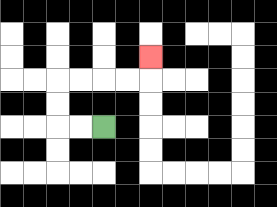{'start': '[4, 5]', 'end': '[6, 2]', 'path_directions': 'L,L,U,U,R,R,R,R,U', 'path_coordinates': '[[4, 5], [3, 5], [2, 5], [2, 4], [2, 3], [3, 3], [4, 3], [5, 3], [6, 3], [6, 2]]'}